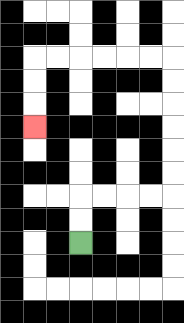{'start': '[3, 10]', 'end': '[1, 5]', 'path_directions': 'U,U,R,R,R,R,U,U,U,U,U,U,L,L,L,L,L,L,D,D,D', 'path_coordinates': '[[3, 10], [3, 9], [3, 8], [4, 8], [5, 8], [6, 8], [7, 8], [7, 7], [7, 6], [7, 5], [7, 4], [7, 3], [7, 2], [6, 2], [5, 2], [4, 2], [3, 2], [2, 2], [1, 2], [1, 3], [1, 4], [1, 5]]'}